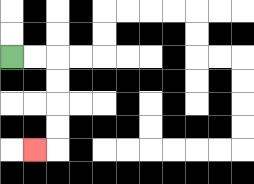{'start': '[0, 2]', 'end': '[1, 6]', 'path_directions': 'R,R,D,D,D,D,L', 'path_coordinates': '[[0, 2], [1, 2], [2, 2], [2, 3], [2, 4], [2, 5], [2, 6], [1, 6]]'}